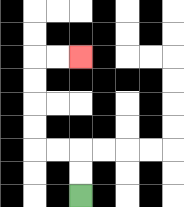{'start': '[3, 8]', 'end': '[3, 2]', 'path_directions': 'U,U,L,L,U,U,U,U,R,R', 'path_coordinates': '[[3, 8], [3, 7], [3, 6], [2, 6], [1, 6], [1, 5], [1, 4], [1, 3], [1, 2], [2, 2], [3, 2]]'}